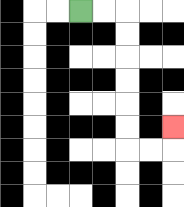{'start': '[3, 0]', 'end': '[7, 5]', 'path_directions': 'R,R,D,D,D,D,D,D,R,R,U', 'path_coordinates': '[[3, 0], [4, 0], [5, 0], [5, 1], [5, 2], [5, 3], [5, 4], [5, 5], [5, 6], [6, 6], [7, 6], [7, 5]]'}